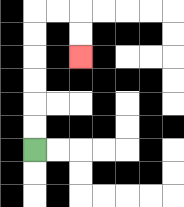{'start': '[1, 6]', 'end': '[3, 2]', 'path_directions': 'U,U,U,U,U,U,R,R,D,D', 'path_coordinates': '[[1, 6], [1, 5], [1, 4], [1, 3], [1, 2], [1, 1], [1, 0], [2, 0], [3, 0], [3, 1], [3, 2]]'}